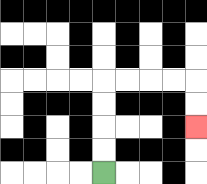{'start': '[4, 7]', 'end': '[8, 5]', 'path_directions': 'U,U,U,U,R,R,R,R,D,D', 'path_coordinates': '[[4, 7], [4, 6], [4, 5], [4, 4], [4, 3], [5, 3], [6, 3], [7, 3], [8, 3], [8, 4], [8, 5]]'}